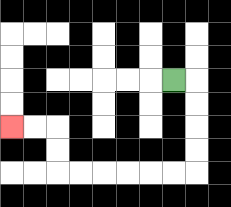{'start': '[7, 3]', 'end': '[0, 5]', 'path_directions': 'R,D,D,D,D,L,L,L,L,L,L,U,U,L,L', 'path_coordinates': '[[7, 3], [8, 3], [8, 4], [8, 5], [8, 6], [8, 7], [7, 7], [6, 7], [5, 7], [4, 7], [3, 7], [2, 7], [2, 6], [2, 5], [1, 5], [0, 5]]'}